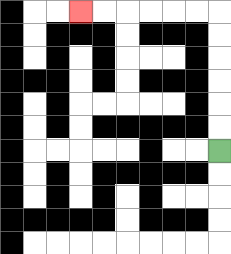{'start': '[9, 6]', 'end': '[3, 0]', 'path_directions': 'U,U,U,U,U,U,L,L,L,L,L,L', 'path_coordinates': '[[9, 6], [9, 5], [9, 4], [9, 3], [9, 2], [9, 1], [9, 0], [8, 0], [7, 0], [6, 0], [5, 0], [4, 0], [3, 0]]'}